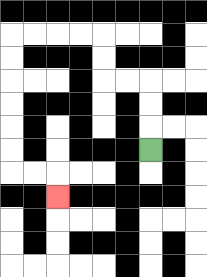{'start': '[6, 6]', 'end': '[2, 8]', 'path_directions': 'U,U,U,L,L,U,U,L,L,L,L,D,D,D,D,D,D,R,R,D', 'path_coordinates': '[[6, 6], [6, 5], [6, 4], [6, 3], [5, 3], [4, 3], [4, 2], [4, 1], [3, 1], [2, 1], [1, 1], [0, 1], [0, 2], [0, 3], [0, 4], [0, 5], [0, 6], [0, 7], [1, 7], [2, 7], [2, 8]]'}